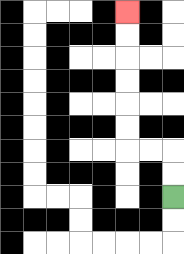{'start': '[7, 8]', 'end': '[5, 0]', 'path_directions': 'U,U,L,L,U,U,U,U,U,U', 'path_coordinates': '[[7, 8], [7, 7], [7, 6], [6, 6], [5, 6], [5, 5], [5, 4], [5, 3], [5, 2], [5, 1], [5, 0]]'}